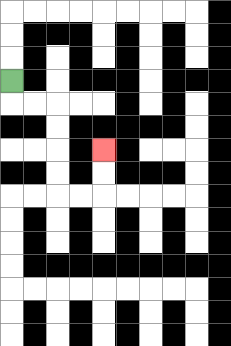{'start': '[0, 3]', 'end': '[4, 6]', 'path_directions': 'D,R,R,D,D,D,D,R,R,U,U', 'path_coordinates': '[[0, 3], [0, 4], [1, 4], [2, 4], [2, 5], [2, 6], [2, 7], [2, 8], [3, 8], [4, 8], [4, 7], [4, 6]]'}